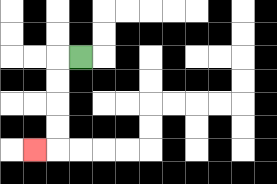{'start': '[3, 2]', 'end': '[1, 6]', 'path_directions': 'L,D,D,D,D,L', 'path_coordinates': '[[3, 2], [2, 2], [2, 3], [2, 4], [2, 5], [2, 6], [1, 6]]'}